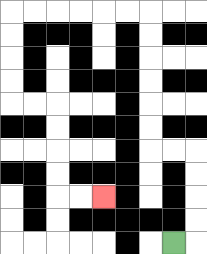{'start': '[7, 10]', 'end': '[4, 8]', 'path_directions': 'R,U,U,U,U,L,L,U,U,U,U,U,U,L,L,L,L,L,L,D,D,D,D,R,R,D,D,D,D,R,R', 'path_coordinates': '[[7, 10], [8, 10], [8, 9], [8, 8], [8, 7], [8, 6], [7, 6], [6, 6], [6, 5], [6, 4], [6, 3], [6, 2], [6, 1], [6, 0], [5, 0], [4, 0], [3, 0], [2, 0], [1, 0], [0, 0], [0, 1], [0, 2], [0, 3], [0, 4], [1, 4], [2, 4], [2, 5], [2, 6], [2, 7], [2, 8], [3, 8], [4, 8]]'}